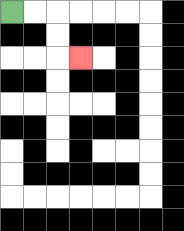{'start': '[0, 0]', 'end': '[3, 2]', 'path_directions': 'R,R,D,D,R', 'path_coordinates': '[[0, 0], [1, 0], [2, 0], [2, 1], [2, 2], [3, 2]]'}